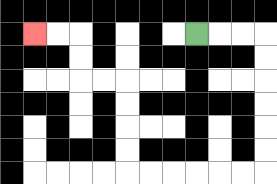{'start': '[8, 1]', 'end': '[1, 1]', 'path_directions': 'R,R,R,D,D,D,D,D,D,L,L,L,L,L,L,U,U,U,U,L,L,U,U,L,L', 'path_coordinates': '[[8, 1], [9, 1], [10, 1], [11, 1], [11, 2], [11, 3], [11, 4], [11, 5], [11, 6], [11, 7], [10, 7], [9, 7], [8, 7], [7, 7], [6, 7], [5, 7], [5, 6], [5, 5], [5, 4], [5, 3], [4, 3], [3, 3], [3, 2], [3, 1], [2, 1], [1, 1]]'}